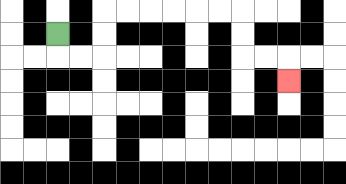{'start': '[2, 1]', 'end': '[12, 3]', 'path_directions': 'D,R,R,U,U,R,R,R,R,R,R,D,D,R,R,D', 'path_coordinates': '[[2, 1], [2, 2], [3, 2], [4, 2], [4, 1], [4, 0], [5, 0], [6, 0], [7, 0], [8, 0], [9, 0], [10, 0], [10, 1], [10, 2], [11, 2], [12, 2], [12, 3]]'}